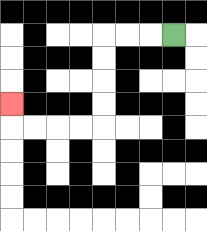{'start': '[7, 1]', 'end': '[0, 4]', 'path_directions': 'L,L,L,D,D,D,D,L,L,L,L,U', 'path_coordinates': '[[7, 1], [6, 1], [5, 1], [4, 1], [4, 2], [4, 3], [4, 4], [4, 5], [3, 5], [2, 5], [1, 5], [0, 5], [0, 4]]'}